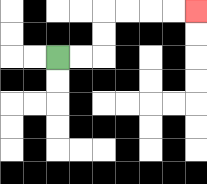{'start': '[2, 2]', 'end': '[8, 0]', 'path_directions': 'R,R,U,U,R,R,R,R', 'path_coordinates': '[[2, 2], [3, 2], [4, 2], [4, 1], [4, 0], [5, 0], [6, 0], [7, 0], [8, 0]]'}